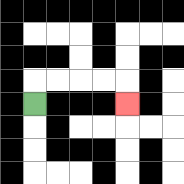{'start': '[1, 4]', 'end': '[5, 4]', 'path_directions': 'U,R,R,R,R,D', 'path_coordinates': '[[1, 4], [1, 3], [2, 3], [3, 3], [4, 3], [5, 3], [5, 4]]'}